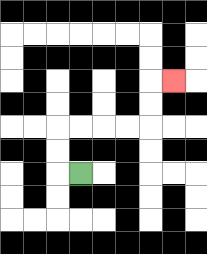{'start': '[3, 7]', 'end': '[7, 3]', 'path_directions': 'L,U,U,R,R,R,R,U,U,R', 'path_coordinates': '[[3, 7], [2, 7], [2, 6], [2, 5], [3, 5], [4, 5], [5, 5], [6, 5], [6, 4], [6, 3], [7, 3]]'}